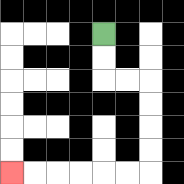{'start': '[4, 1]', 'end': '[0, 7]', 'path_directions': 'D,D,R,R,D,D,D,D,L,L,L,L,L,L', 'path_coordinates': '[[4, 1], [4, 2], [4, 3], [5, 3], [6, 3], [6, 4], [6, 5], [6, 6], [6, 7], [5, 7], [4, 7], [3, 7], [2, 7], [1, 7], [0, 7]]'}